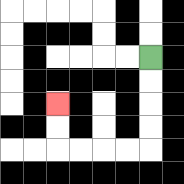{'start': '[6, 2]', 'end': '[2, 4]', 'path_directions': 'D,D,D,D,L,L,L,L,U,U', 'path_coordinates': '[[6, 2], [6, 3], [6, 4], [6, 5], [6, 6], [5, 6], [4, 6], [3, 6], [2, 6], [2, 5], [2, 4]]'}